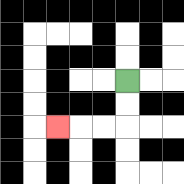{'start': '[5, 3]', 'end': '[2, 5]', 'path_directions': 'D,D,L,L,L', 'path_coordinates': '[[5, 3], [5, 4], [5, 5], [4, 5], [3, 5], [2, 5]]'}